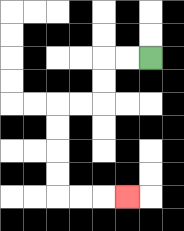{'start': '[6, 2]', 'end': '[5, 8]', 'path_directions': 'L,L,D,D,L,L,D,D,D,D,R,R,R', 'path_coordinates': '[[6, 2], [5, 2], [4, 2], [4, 3], [4, 4], [3, 4], [2, 4], [2, 5], [2, 6], [2, 7], [2, 8], [3, 8], [4, 8], [5, 8]]'}